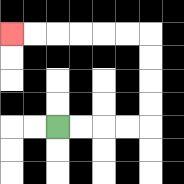{'start': '[2, 5]', 'end': '[0, 1]', 'path_directions': 'R,R,R,R,U,U,U,U,L,L,L,L,L,L', 'path_coordinates': '[[2, 5], [3, 5], [4, 5], [5, 5], [6, 5], [6, 4], [6, 3], [6, 2], [6, 1], [5, 1], [4, 1], [3, 1], [2, 1], [1, 1], [0, 1]]'}